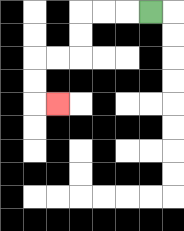{'start': '[6, 0]', 'end': '[2, 4]', 'path_directions': 'L,L,L,D,D,L,L,D,D,R', 'path_coordinates': '[[6, 0], [5, 0], [4, 0], [3, 0], [3, 1], [3, 2], [2, 2], [1, 2], [1, 3], [1, 4], [2, 4]]'}